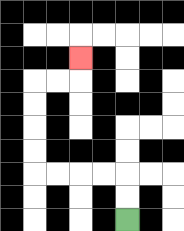{'start': '[5, 9]', 'end': '[3, 2]', 'path_directions': 'U,U,L,L,L,L,U,U,U,U,R,R,U', 'path_coordinates': '[[5, 9], [5, 8], [5, 7], [4, 7], [3, 7], [2, 7], [1, 7], [1, 6], [1, 5], [1, 4], [1, 3], [2, 3], [3, 3], [3, 2]]'}